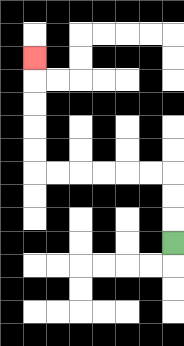{'start': '[7, 10]', 'end': '[1, 2]', 'path_directions': 'U,U,U,L,L,L,L,L,L,U,U,U,U,U', 'path_coordinates': '[[7, 10], [7, 9], [7, 8], [7, 7], [6, 7], [5, 7], [4, 7], [3, 7], [2, 7], [1, 7], [1, 6], [1, 5], [1, 4], [1, 3], [1, 2]]'}